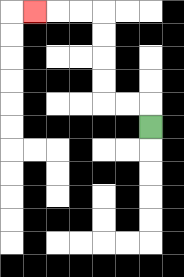{'start': '[6, 5]', 'end': '[1, 0]', 'path_directions': 'U,L,L,U,U,U,U,L,L,L', 'path_coordinates': '[[6, 5], [6, 4], [5, 4], [4, 4], [4, 3], [4, 2], [4, 1], [4, 0], [3, 0], [2, 0], [1, 0]]'}